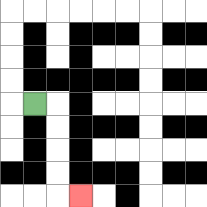{'start': '[1, 4]', 'end': '[3, 8]', 'path_directions': 'R,D,D,D,D,R', 'path_coordinates': '[[1, 4], [2, 4], [2, 5], [2, 6], [2, 7], [2, 8], [3, 8]]'}